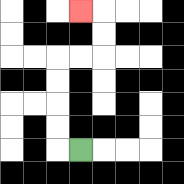{'start': '[3, 6]', 'end': '[3, 0]', 'path_directions': 'L,U,U,U,U,R,R,U,U,L', 'path_coordinates': '[[3, 6], [2, 6], [2, 5], [2, 4], [2, 3], [2, 2], [3, 2], [4, 2], [4, 1], [4, 0], [3, 0]]'}